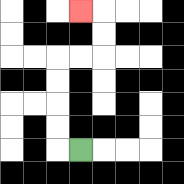{'start': '[3, 6]', 'end': '[3, 0]', 'path_directions': 'L,U,U,U,U,R,R,U,U,L', 'path_coordinates': '[[3, 6], [2, 6], [2, 5], [2, 4], [2, 3], [2, 2], [3, 2], [4, 2], [4, 1], [4, 0], [3, 0]]'}